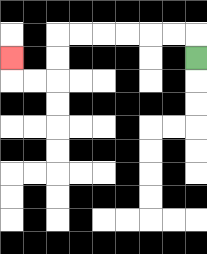{'start': '[8, 2]', 'end': '[0, 2]', 'path_directions': 'U,L,L,L,L,L,L,D,D,L,L,U', 'path_coordinates': '[[8, 2], [8, 1], [7, 1], [6, 1], [5, 1], [4, 1], [3, 1], [2, 1], [2, 2], [2, 3], [1, 3], [0, 3], [0, 2]]'}